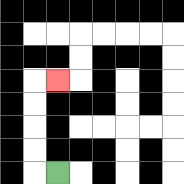{'start': '[2, 7]', 'end': '[2, 3]', 'path_directions': 'L,U,U,U,U,R', 'path_coordinates': '[[2, 7], [1, 7], [1, 6], [1, 5], [1, 4], [1, 3], [2, 3]]'}